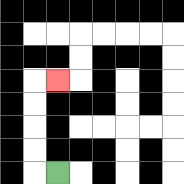{'start': '[2, 7]', 'end': '[2, 3]', 'path_directions': 'L,U,U,U,U,R', 'path_coordinates': '[[2, 7], [1, 7], [1, 6], [1, 5], [1, 4], [1, 3], [2, 3]]'}